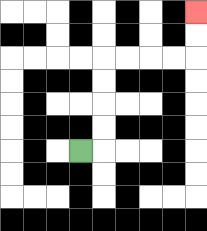{'start': '[3, 6]', 'end': '[8, 0]', 'path_directions': 'R,U,U,U,U,R,R,R,R,U,U', 'path_coordinates': '[[3, 6], [4, 6], [4, 5], [4, 4], [4, 3], [4, 2], [5, 2], [6, 2], [7, 2], [8, 2], [8, 1], [8, 0]]'}